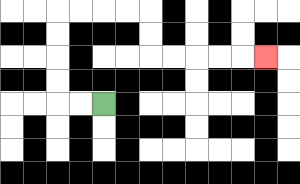{'start': '[4, 4]', 'end': '[11, 2]', 'path_directions': 'L,L,U,U,U,U,R,R,R,R,D,D,R,R,R,R,R', 'path_coordinates': '[[4, 4], [3, 4], [2, 4], [2, 3], [2, 2], [2, 1], [2, 0], [3, 0], [4, 0], [5, 0], [6, 0], [6, 1], [6, 2], [7, 2], [8, 2], [9, 2], [10, 2], [11, 2]]'}